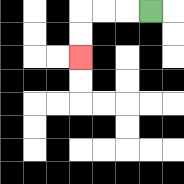{'start': '[6, 0]', 'end': '[3, 2]', 'path_directions': 'L,L,L,D,D', 'path_coordinates': '[[6, 0], [5, 0], [4, 0], [3, 0], [3, 1], [3, 2]]'}